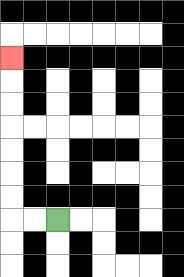{'start': '[2, 9]', 'end': '[0, 2]', 'path_directions': 'L,L,U,U,U,U,U,U,U', 'path_coordinates': '[[2, 9], [1, 9], [0, 9], [0, 8], [0, 7], [0, 6], [0, 5], [0, 4], [0, 3], [0, 2]]'}